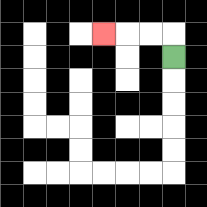{'start': '[7, 2]', 'end': '[4, 1]', 'path_directions': 'U,L,L,L', 'path_coordinates': '[[7, 2], [7, 1], [6, 1], [5, 1], [4, 1]]'}